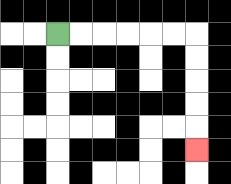{'start': '[2, 1]', 'end': '[8, 6]', 'path_directions': 'R,R,R,R,R,R,D,D,D,D,D', 'path_coordinates': '[[2, 1], [3, 1], [4, 1], [5, 1], [6, 1], [7, 1], [8, 1], [8, 2], [8, 3], [8, 4], [8, 5], [8, 6]]'}